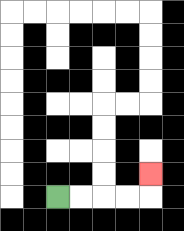{'start': '[2, 8]', 'end': '[6, 7]', 'path_directions': 'R,R,R,R,U', 'path_coordinates': '[[2, 8], [3, 8], [4, 8], [5, 8], [6, 8], [6, 7]]'}